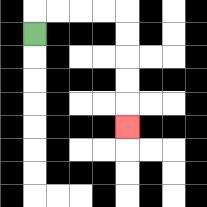{'start': '[1, 1]', 'end': '[5, 5]', 'path_directions': 'U,R,R,R,R,D,D,D,D,D', 'path_coordinates': '[[1, 1], [1, 0], [2, 0], [3, 0], [4, 0], [5, 0], [5, 1], [5, 2], [5, 3], [5, 4], [5, 5]]'}